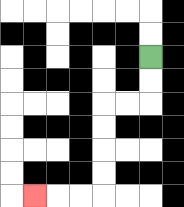{'start': '[6, 2]', 'end': '[1, 8]', 'path_directions': 'D,D,L,L,D,D,D,D,L,L,L', 'path_coordinates': '[[6, 2], [6, 3], [6, 4], [5, 4], [4, 4], [4, 5], [4, 6], [4, 7], [4, 8], [3, 8], [2, 8], [1, 8]]'}